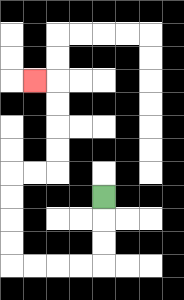{'start': '[4, 8]', 'end': '[1, 3]', 'path_directions': 'D,D,D,L,L,L,L,U,U,U,U,R,R,U,U,U,U,L', 'path_coordinates': '[[4, 8], [4, 9], [4, 10], [4, 11], [3, 11], [2, 11], [1, 11], [0, 11], [0, 10], [0, 9], [0, 8], [0, 7], [1, 7], [2, 7], [2, 6], [2, 5], [2, 4], [2, 3], [1, 3]]'}